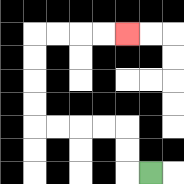{'start': '[6, 7]', 'end': '[5, 1]', 'path_directions': 'L,U,U,L,L,L,L,U,U,U,U,R,R,R,R', 'path_coordinates': '[[6, 7], [5, 7], [5, 6], [5, 5], [4, 5], [3, 5], [2, 5], [1, 5], [1, 4], [1, 3], [1, 2], [1, 1], [2, 1], [3, 1], [4, 1], [5, 1]]'}